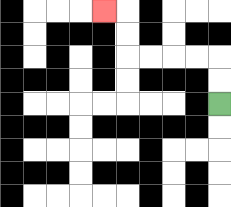{'start': '[9, 4]', 'end': '[4, 0]', 'path_directions': 'U,U,L,L,L,L,U,U,L', 'path_coordinates': '[[9, 4], [9, 3], [9, 2], [8, 2], [7, 2], [6, 2], [5, 2], [5, 1], [5, 0], [4, 0]]'}